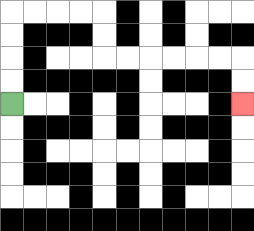{'start': '[0, 4]', 'end': '[10, 4]', 'path_directions': 'U,U,U,U,R,R,R,R,D,D,R,R,R,R,R,R,D,D', 'path_coordinates': '[[0, 4], [0, 3], [0, 2], [0, 1], [0, 0], [1, 0], [2, 0], [3, 0], [4, 0], [4, 1], [4, 2], [5, 2], [6, 2], [7, 2], [8, 2], [9, 2], [10, 2], [10, 3], [10, 4]]'}